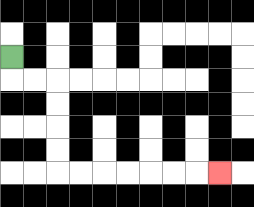{'start': '[0, 2]', 'end': '[9, 7]', 'path_directions': 'D,R,R,D,D,D,D,R,R,R,R,R,R,R', 'path_coordinates': '[[0, 2], [0, 3], [1, 3], [2, 3], [2, 4], [2, 5], [2, 6], [2, 7], [3, 7], [4, 7], [5, 7], [6, 7], [7, 7], [8, 7], [9, 7]]'}